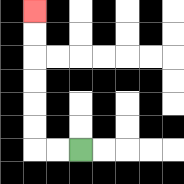{'start': '[3, 6]', 'end': '[1, 0]', 'path_directions': 'L,L,U,U,U,U,U,U', 'path_coordinates': '[[3, 6], [2, 6], [1, 6], [1, 5], [1, 4], [1, 3], [1, 2], [1, 1], [1, 0]]'}